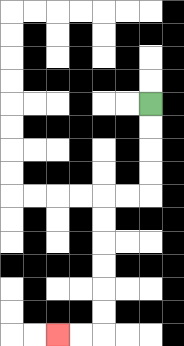{'start': '[6, 4]', 'end': '[2, 14]', 'path_directions': 'D,D,D,D,L,L,D,D,D,D,D,D,L,L', 'path_coordinates': '[[6, 4], [6, 5], [6, 6], [6, 7], [6, 8], [5, 8], [4, 8], [4, 9], [4, 10], [4, 11], [4, 12], [4, 13], [4, 14], [3, 14], [2, 14]]'}